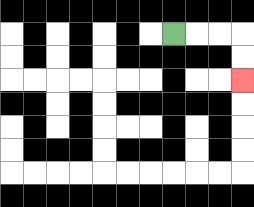{'start': '[7, 1]', 'end': '[10, 3]', 'path_directions': 'R,R,R,D,D', 'path_coordinates': '[[7, 1], [8, 1], [9, 1], [10, 1], [10, 2], [10, 3]]'}